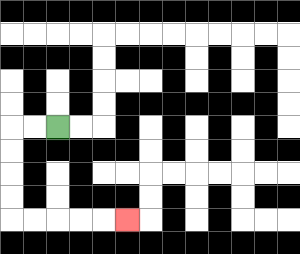{'start': '[2, 5]', 'end': '[5, 9]', 'path_directions': 'L,L,D,D,D,D,R,R,R,R,R', 'path_coordinates': '[[2, 5], [1, 5], [0, 5], [0, 6], [0, 7], [0, 8], [0, 9], [1, 9], [2, 9], [3, 9], [4, 9], [5, 9]]'}